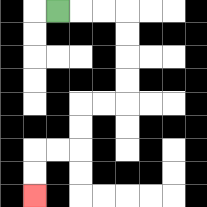{'start': '[2, 0]', 'end': '[1, 8]', 'path_directions': 'R,R,R,D,D,D,D,L,L,D,D,L,L,D,D', 'path_coordinates': '[[2, 0], [3, 0], [4, 0], [5, 0], [5, 1], [5, 2], [5, 3], [5, 4], [4, 4], [3, 4], [3, 5], [3, 6], [2, 6], [1, 6], [1, 7], [1, 8]]'}